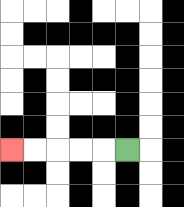{'start': '[5, 6]', 'end': '[0, 6]', 'path_directions': 'L,L,L,L,L', 'path_coordinates': '[[5, 6], [4, 6], [3, 6], [2, 6], [1, 6], [0, 6]]'}